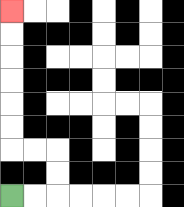{'start': '[0, 8]', 'end': '[0, 0]', 'path_directions': 'R,R,U,U,L,L,U,U,U,U,U,U', 'path_coordinates': '[[0, 8], [1, 8], [2, 8], [2, 7], [2, 6], [1, 6], [0, 6], [0, 5], [0, 4], [0, 3], [0, 2], [0, 1], [0, 0]]'}